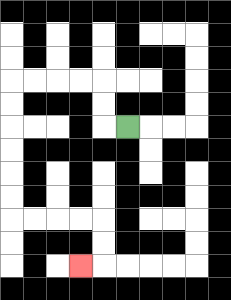{'start': '[5, 5]', 'end': '[3, 11]', 'path_directions': 'L,U,U,L,L,L,L,D,D,D,D,D,D,R,R,R,R,D,D,L', 'path_coordinates': '[[5, 5], [4, 5], [4, 4], [4, 3], [3, 3], [2, 3], [1, 3], [0, 3], [0, 4], [0, 5], [0, 6], [0, 7], [0, 8], [0, 9], [1, 9], [2, 9], [3, 9], [4, 9], [4, 10], [4, 11], [3, 11]]'}